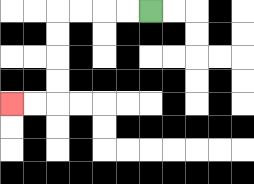{'start': '[6, 0]', 'end': '[0, 4]', 'path_directions': 'L,L,L,L,D,D,D,D,L,L', 'path_coordinates': '[[6, 0], [5, 0], [4, 0], [3, 0], [2, 0], [2, 1], [2, 2], [2, 3], [2, 4], [1, 4], [0, 4]]'}